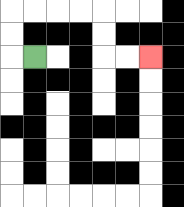{'start': '[1, 2]', 'end': '[6, 2]', 'path_directions': 'L,U,U,R,R,R,R,D,D,R,R', 'path_coordinates': '[[1, 2], [0, 2], [0, 1], [0, 0], [1, 0], [2, 0], [3, 0], [4, 0], [4, 1], [4, 2], [5, 2], [6, 2]]'}